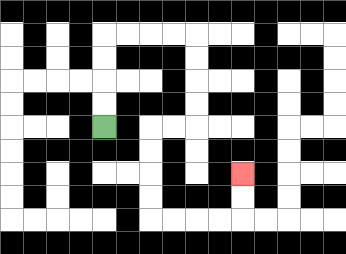{'start': '[4, 5]', 'end': '[10, 7]', 'path_directions': 'U,U,U,U,R,R,R,R,D,D,D,D,L,L,D,D,D,D,R,R,R,R,U,U', 'path_coordinates': '[[4, 5], [4, 4], [4, 3], [4, 2], [4, 1], [5, 1], [6, 1], [7, 1], [8, 1], [8, 2], [8, 3], [8, 4], [8, 5], [7, 5], [6, 5], [6, 6], [6, 7], [6, 8], [6, 9], [7, 9], [8, 9], [9, 9], [10, 9], [10, 8], [10, 7]]'}